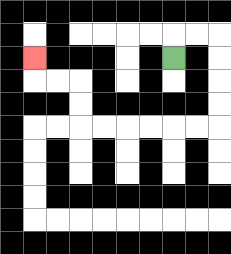{'start': '[7, 2]', 'end': '[1, 2]', 'path_directions': 'U,R,R,D,D,D,D,L,L,L,L,L,L,U,U,L,L,U', 'path_coordinates': '[[7, 2], [7, 1], [8, 1], [9, 1], [9, 2], [9, 3], [9, 4], [9, 5], [8, 5], [7, 5], [6, 5], [5, 5], [4, 5], [3, 5], [3, 4], [3, 3], [2, 3], [1, 3], [1, 2]]'}